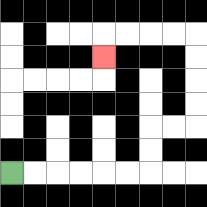{'start': '[0, 7]', 'end': '[4, 2]', 'path_directions': 'R,R,R,R,R,R,U,U,R,R,U,U,U,U,L,L,L,L,D', 'path_coordinates': '[[0, 7], [1, 7], [2, 7], [3, 7], [4, 7], [5, 7], [6, 7], [6, 6], [6, 5], [7, 5], [8, 5], [8, 4], [8, 3], [8, 2], [8, 1], [7, 1], [6, 1], [5, 1], [4, 1], [4, 2]]'}